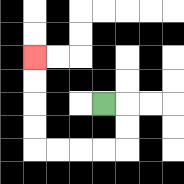{'start': '[4, 4]', 'end': '[1, 2]', 'path_directions': 'R,D,D,L,L,L,L,U,U,U,U', 'path_coordinates': '[[4, 4], [5, 4], [5, 5], [5, 6], [4, 6], [3, 6], [2, 6], [1, 6], [1, 5], [1, 4], [1, 3], [1, 2]]'}